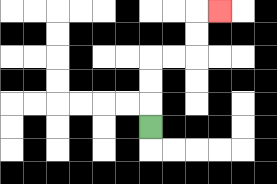{'start': '[6, 5]', 'end': '[9, 0]', 'path_directions': 'U,U,U,R,R,U,U,R', 'path_coordinates': '[[6, 5], [6, 4], [6, 3], [6, 2], [7, 2], [8, 2], [8, 1], [8, 0], [9, 0]]'}